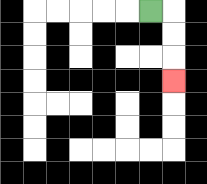{'start': '[6, 0]', 'end': '[7, 3]', 'path_directions': 'R,D,D,D', 'path_coordinates': '[[6, 0], [7, 0], [7, 1], [7, 2], [7, 3]]'}